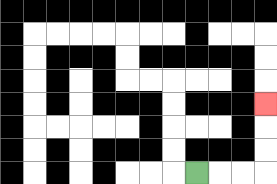{'start': '[8, 7]', 'end': '[11, 4]', 'path_directions': 'R,R,R,U,U,U', 'path_coordinates': '[[8, 7], [9, 7], [10, 7], [11, 7], [11, 6], [11, 5], [11, 4]]'}